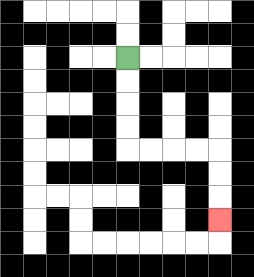{'start': '[5, 2]', 'end': '[9, 9]', 'path_directions': 'D,D,D,D,R,R,R,R,D,D,D', 'path_coordinates': '[[5, 2], [5, 3], [5, 4], [5, 5], [5, 6], [6, 6], [7, 6], [8, 6], [9, 6], [9, 7], [9, 8], [9, 9]]'}